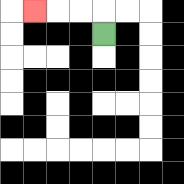{'start': '[4, 1]', 'end': '[1, 0]', 'path_directions': 'U,L,L,L', 'path_coordinates': '[[4, 1], [4, 0], [3, 0], [2, 0], [1, 0]]'}